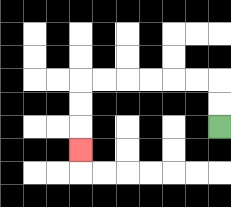{'start': '[9, 5]', 'end': '[3, 6]', 'path_directions': 'U,U,L,L,L,L,L,L,D,D,D', 'path_coordinates': '[[9, 5], [9, 4], [9, 3], [8, 3], [7, 3], [6, 3], [5, 3], [4, 3], [3, 3], [3, 4], [3, 5], [3, 6]]'}